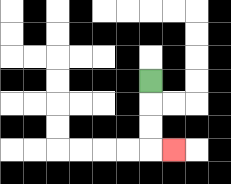{'start': '[6, 3]', 'end': '[7, 6]', 'path_directions': 'D,D,D,R', 'path_coordinates': '[[6, 3], [6, 4], [6, 5], [6, 6], [7, 6]]'}